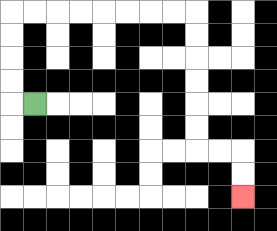{'start': '[1, 4]', 'end': '[10, 8]', 'path_directions': 'L,U,U,U,U,R,R,R,R,R,R,R,R,D,D,D,D,D,D,R,R,D,D', 'path_coordinates': '[[1, 4], [0, 4], [0, 3], [0, 2], [0, 1], [0, 0], [1, 0], [2, 0], [3, 0], [4, 0], [5, 0], [6, 0], [7, 0], [8, 0], [8, 1], [8, 2], [8, 3], [8, 4], [8, 5], [8, 6], [9, 6], [10, 6], [10, 7], [10, 8]]'}